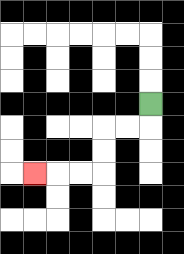{'start': '[6, 4]', 'end': '[1, 7]', 'path_directions': 'D,L,L,D,D,L,L,L', 'path_coordinates': '[[6, 4], [6, 5], [5, 5], [4, 5], [4, 6], [4, 7], [3, 7], [2, 7], [1, 7]]'}